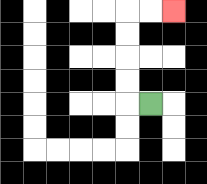{'start': '[6, 4]', 'end': '[7, 0]', 'path_directions': 'L,U,U,U,U,R,R', 'path_coordinates': '[[6, 4], [5, 4], [5, 3], [5, 2], [5, 1], [5, 0], [6, 0], [7, 0]]'}